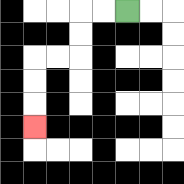{'start': '[5, 0]', 'end': '[1, 5]', 'path_directions': 'L,L,D,D,L,L,D,D,D', 'path_coordinates': '[[5, 0], [4, 0], [3, 0], [3, 1], [3, 2], [2, 2], [1, 2], [1, 3], [1, 4], [1, 5]]'}